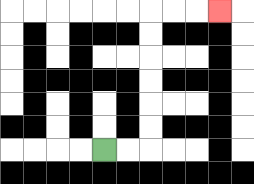{'start': '[4, 6]', 'end': '[9, 0]', 'path_directions': 'R,R,U,U,U,U,U,U,R,R,R', 'path_coordinates': '[[4, 6], [5, 6], [6, 6], [6, 5], [6, 4], [6, 3], [6, 2], [6, 1], [6, 0], [7, 0], [8, 0], [9, 0]]'}